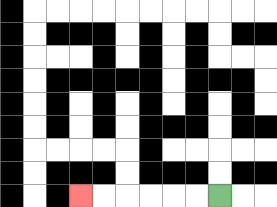{'start': '[9, 8]', 'end': '[3, 8]', 'path_directions': 'L,L,L,L,L,L', 'path_coordinates': '[[9, 8], [8, 8], [7, 8], [6, 8], [5, 8], [4, 8], [3, 8]]'}